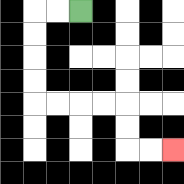{'start': '[3, 0]', 'end': '[7, 6]', 'path_directions': 'L,L,D,D,D,D,R,R,R,R,D,D,R,R', 'path_coordinates': '[[3, 0], [2, 0], [1, 0], [1, 1], [1, 2], [1, 3], [1, 4], [2, 4], [3, 4], [4, 4], [5, 4], [5, 5], [5, 6], [6, 6], [7, 6]]'}